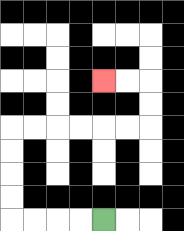{'start': '[4, 9]', 'end': '[4, 3]', 'path_directions': 'L,L,L,L,U,U,U,U,R,R,R,R,R,R,U,U,L,L', 'path_coordinates': '[[4, 9], [3, 9], [2, 9], [1, 9], [0, 9], [0, 8], [0, 7], [0, 6], [0, 5], [1, 5], [2, 5], [3, 5], [4, 5], [5, 5], [6, 5], [6, 4], [6, 3], [5, 3], [4, 3]]'}